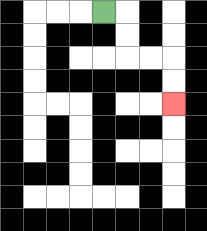{'start': '[4, 0]', 'end': '[7, 4]', 'path_directions': 'R,D,D,R,R,D,D', 'path_coordinates': '[[4, 0], [5, 0], [5, 1], [5, 2], [6, 2], [7, 2], [7, 3], [7, 4]]'}